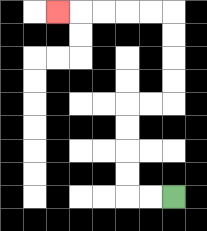{'start': '[7, 8]', 'end': '[2, 0]', 'path_directions': 'L,L,U,U,U,U,R,R,U,U,U,U,L,L,L,L,L', 'path_coordinates': '[[7, 8], [6, 8], [5, 8], [5, 7], [5, 6], [5, 5], [5, 4], [6, 4], [7, 4], [7, 3], [7, 2], [7, 1], [7, 0], [6, 0], [5, 0], [4, 0], [3, 0], [2, 0]]'}